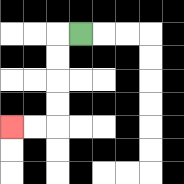{'start': '[3, 1]', 'end': '[0, 5]', 'path_directions': 'L,D,D,D,D,L,L', 'path_coordinates': '[[3, 1], [2, 1], [2, 2], [2, 3], [2, 4], [2, 5], [1, 5], [0, 5]]'}